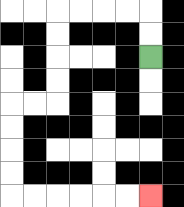{'start': '[6, 2]', 'end': '[6, 8]', 'path_directions': 'U,U,L,L,L,L,D,D,D,D,L,L,D,D,D,D,R,R,R,R,R,R', 'path_coordinates': '[[6, 2], [6, 1], [6, 0], [5, 0], [4, 0], [3, 0], [2, 0], [2, 1], [2, 2], [2, 3], [2, 4], [1, 4], [0, 4], [0, 5], [0, 6], [0, 7], [0, 8], [1, 8], [2, 8], [3, 8], [4, 8], [5, 8], [6, 8]]'}